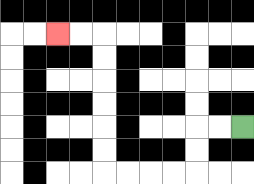{'start': '[10, 5]', 'end': '[2, 1]', 'path_directions': 'L,L,D,D,L,L,L,L,U,U,U,U,U,U,L,L', 'path_coordinates': '[[10, 5], [9, 5], [8, 5], [8, 6], [8, 7], [7, 7], [6, 7], [5, 7], [4, 7], [4, 6], [4, 5], [4, 4], [4, 3], [4, 2], [4, 1], [3, 1], [2, 1]]'}